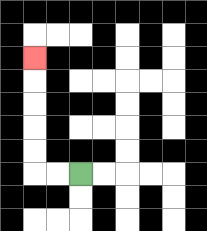{'start': '[3, 7]', 'end': '[1, 2]', 'path_directions': 'L,L,U,U,U,U,U', 'path_coordinates': '[[3, 7], [2, 7], [1, 7], [1, 6], [1, 5], [1, 4], [1, 3], [1, 2]]'}